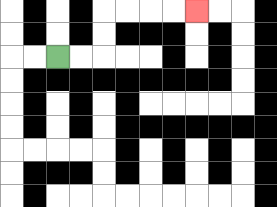{'start': '[2, 2]', 'end': '[8, 0]', 'path_directions': 'R,R,U,U,R,R,R,R', 'path_coordinates': '[[2, 2], [3, 2], [4, 2], [4, 1], [4, 0], [5, 0], [6, 0], [7, 0], [8, 0]]'}